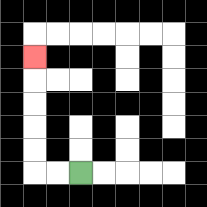{'start': '[3, 7]', 'end': '[1, 2]', 'path_directions': 'L,L,U,U,U,U,U', 'path_coordinates': '[[3, 7], [2, 7], [1, 7], [1, 6], [1, 5], [1, 4], [1, 3], [1, 2]]'}